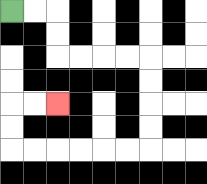{'start': '[0, 0]', 'end': '[2, 4]', 'path_directions': 'R,R,D,D,R,R,R,R,D,D,D,D,L,L,L,L,L,L,U,U,R,R', 'path_coordinates': '[[0, 0], [1, 0], [2, 0], [2, 1], [2, 2], [3, 2], [4, 2], [5, 2], [6, 2], [6, 3], [6, 4], [6, 5], [6, 6], [5, 6], [4, 6], [3, 6], [2, 6], [1, 6], [0, 6], [0, 5], [0, 4], [1, 4], [2, 4]]'}